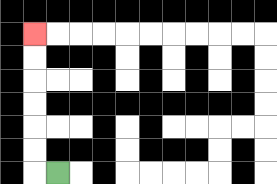{'start': '[2, 7]', 'end': '[1, 1]', 'path_directions': 'L,U,U,U,U,U,U', 'path_coordinates': '[[2, 7], [1, 7], [1, 6], [1, 5], [1, 4], [1, 3], [1, 2], [1, 1]]'}